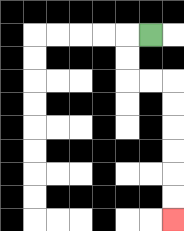{'start': '[6, 1]', 'end': '[7, 9]', 'path_directions': 'L,D,D,R,R,D,D,D,D,D,D', 'path_coordinates': '[[6, 1], [5, 1], [5, 2], [5, 3], [6, 3], [7, 3], [7, 4], [7, 5], [7, 6], [7, 7], [7, 8], [7, 9]]'}